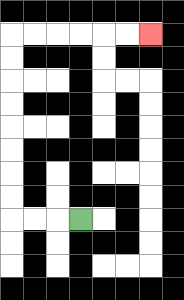{'start': '[3, 9]', 'end': '[6, 1]', 'path_directions': 'L,L,L,U,U,U,U,U,U,U,U,R,R,R,R,R,R', 'path_coordinates': '[[3, 9], [2, 9], [1, 9], [0, 9], [0, 8], [0, 7], [0, 6], [0, 5], [0, 4], [0, 3], [0, 2], [0, 1], [1, 1], [2, 1], [3, 1], [4, 1], [5, 1], [6, 1]]'}